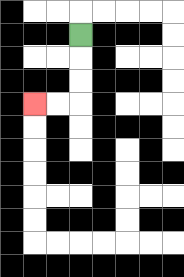{'start': '[3, 1]', 'end': '[1, 4]', 'path_directions': 'D,D,D,L,L', 'path_coordinates': '[[3, 1], [3, 2], [3, 3], [3, 4], [2, 4], [1, 4]]'}